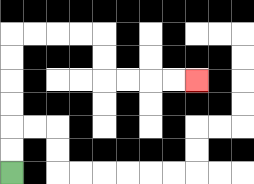{'start': '[0, 7]', 'end': '[8, 3]', 'path_directions': 'U,U,U,U,U,U,R,R,R,R,D,D,R,R,R,R', 'path_coordinates': '[[0, 7], [0, 6], [0, 5], [0, 4], [0, 3], [0, 2], [0, 1], [1, 1], [2, 1], [3, 1], [4, 1], [4, 2], [4, 3], [5, 3], [6, 3], [7, 3], [8, 3]]'}